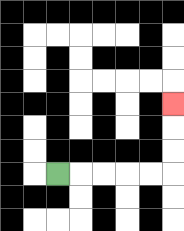{'start': '[2, 7]', 'end': '[7, 4]', 'path_directions': 'R,R,R,R,R,U,U,U', 'path_coordinates': '[[2, 7], [3, 7], [4, 7], [5, 7], [6, 7], [7, 7], [7, 6], [7, 5], [7, 4]]'}